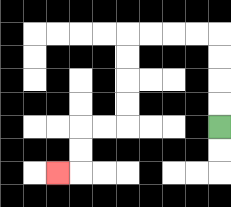{'start': '[9, 5]', 'end': '[2, 7]', 'path_directions': 'U,U,U,U,L,L,L,L,D,D,D,D,L,L,D,D,L', 'path_coordinates': '[[9, 5], [9, 4], [9, 3], [9, 2], [9, 1], [8, 1], [7, 1], [6, 1], [5, 1], [5, 2], [5, 3], [5, 4], [5, 5], [4, 5], [3, 5], [3, 6], [3, 7], [2, 7]]'}